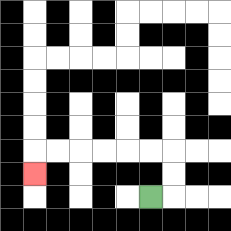{'start': '[6, 8]', 'end': '[1, 7]', 'path_directions': 'R,U,U,L,L,L,L,L,L,D', 'path_coordinates': '[[6, 8], [7, 8], [7, 7], [7, 6], [6, 6], [5, 6], [4, 6], [3, 6], [2, 6], [1, 6], [1, 7]]'}